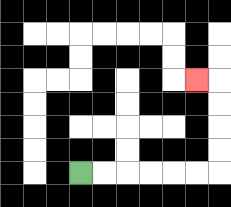{'start': '[3, 7]', 'end': '[8, 3]', 'path_directions': 'R,R,R,R,R,R,U,U,U,U,L', 'path_coordinates': '[[3, 7], [4, 7], [5, 7], [6, 7], [7, 7], [8, 7], [9, 7], [9, 6], [9, 5], [9, 4], [9, 3], [8, 3]]'}